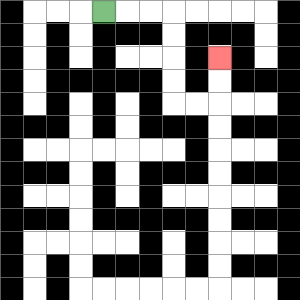{'start': '[4, 0]', 'end': '[9, 2]', 'path_directions': 'R,R,R,D,D,D,D,R,R,U,U', 'path_coordinates': '[[4, 0], [5, 0], [6, 0], [7, 0], [7, 1], [7, 2], [7, 3], [7, 4], [8, 4], [9, 4], [9, 3], [9, 2]]'}